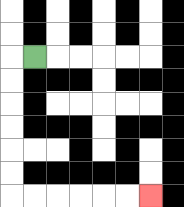{'start': '[1, 2]', 'end': '[6, 8]', 'path_directions': 'L,D,D,D,D,D,D,R,R,R,R,R,R', 'path_coordinates': '[[1, 2], [0, 2], [0, 3], [0, 4], [0, 5], [0, 6], [0, 7], [0, 8], [1, 8], [2, 8], [3, 8], [4, 8], [5, 8], [6, 8]]'}